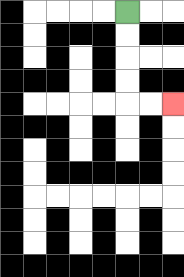{'start': '[5, 0]', 'end': '[7, 4]', 'path_directions': 'D,D,D,D,R,R', 'path_coordinates': '[[5, 0], [5, 1], [5, 2], [5, 3], [5, 4], [6, 4], [7, 4]]'}